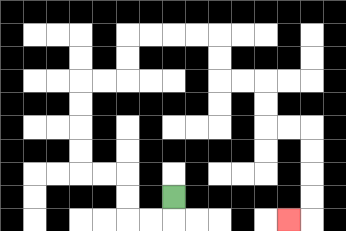{'start': '[7, 8]', 'end': '[12, 9]', 'path_directions': 'D,L,L,U,U,L,L,U,U,U,U,R,R,U,U,R,R,R,R,D,D,R,R,D,D,R,R,D,D,D,D,L', 'path_coordinates': '[[7, 8], [7, 9], [6, 9], [5, 9], [5, 8], [5, 7], [4, 7], [3, 7], [3, 6], [3, 5], [3, 4], [3, 3], [4, 3], [5, 3], [5, 2], [5, 1], [6, 1], [7, 1], [8, 1], [9, 1], [9, 2], [9, 3], [10, 3], [11, 3], [11, 4], [11, 5], [12, 5], [13, 5], [13, 6], [13, 7], [13, 8], [13, 9], [12, 9]]'}